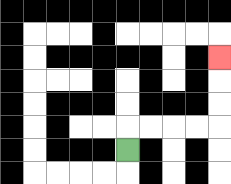{'start': '[5, 6]', 'end': '[9, 2]', 'path_directions': 'U,R,R,R,R,U,U,U', 'path_coordinates': '[[5, 6], [5, 5], [6, 5], [7, 5], [8, 5], [9, 5], [9, 4], [9, 3], [9, 2]]'}